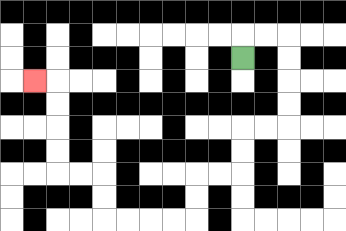{'start': '[10, 2]', 'end': '[1, 3]', 'path_directions': 'U,R,R,D,D,D,D,L,L,D,D,L,L,D,D,L,L,L,L,U,U,L,L,U,U,U,U,L', 'path_coordinates': '[[10, 2], [10, 1], [11, 1], [12, 1], [12, 2], [12, 3], [12, 4], [12, 5], [11, 5], [10, 5], [10, 6], [10, 7], [9, 7], [8, 7], [8, 8], [8, 9], [7, 9], [6, 9], [5, 9], [4, 9], [4, 8], [4, 7], [3, 7], [2, 7], [2, 6], [2, 5], [2, 4], [2, 3], [1, 3]]'}